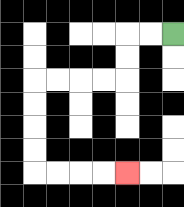{'start': '[7, 1]', 'end': '[5, 7]', 'path_directions': 'L,L,D,D,L,L,L,L,D,D,D,D,R,R,R,R', 'path_coordinates': '[[7, 1], [6, 1], [5, 1], [5, 2], [5, 3], [4, 3], [3, 3], [2, 3], [1, 3], [1, 4], [1, 5], [1, 6], [1, 7], [2, 7], [3, 7], [4, 7], [5, 7]]'}